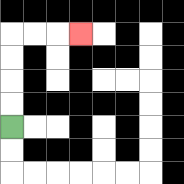{'start': '[0, 5]', 'end': '[3, 1]', 'path_directions': 'U,U,U,U,R,R,R', 'path_coordinates': '[[0, 5], [0, 4], [0, 3], [0, 2], [0, 1], [1, 1], [2, 1], [3, 1]]'}